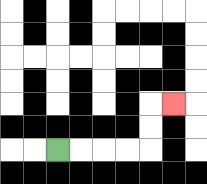{'start': '[2, 6]', 'end': '[7, 4]', 'path_directions': 'R,R,R,R,U,U,R', 'path_coordinates': '[[2, 6], [3, 6], [4, 6], [5, 6], [6, 6], [6, 5], [6, 4], [7, 4]]'}